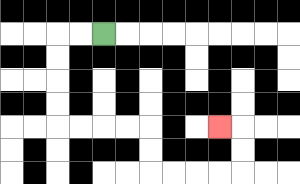{'start': '[4, 1]', 'end': '[9, 5]', 'path_directions': 'L,L,D,D,D,D,R,R,R,R,D,D,R,R,R,R,U,U,L', 'path_coordinates': '[[4, 1], [3, 1], [2, 1], [2, 2], [2, 3], [2, 4], [2, 5], [3, 5], [4, 5], [5, 5], [6, 5], [6, 6], [6, 7], [7, 7], [8, 7], [9, 7], [10, 7], [10, 6], [10, 5], [9, 5]]'}